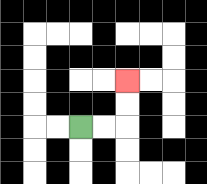{'start': '[3, 5]', 'end': '[5, 3]', 'path_directions': 'R,R,U,U', 'path_coordinates': '[[3, 5], [4, 5], [5, 5], [5, 4], [5, 3]]'}